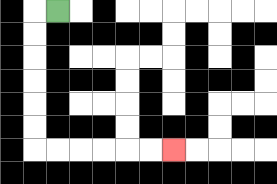{'start': '[2, 0]', 'end': '[7, 6]', 'path_directions': 'L,D,D,D,D,D,D,R,R,R,R,R,R', 'path_coordinates': '[[2, 0], [1, 0], [1, 1], [1, 2], [1, 3], [1, 4], [1, 5], [1, 6], [2, 6], [3, 6], [4, 6], [5, 6], [6, 6], [7, 6]]'}